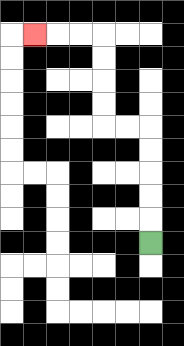{'start': '[6, 10]', 'end': '[1, 1]', 'path_directions': 'U,U,U,U,U,L,L,U,U,U,U,L,L,L', 'path_coordinates': '[[6, 10], [6, 9], [6, 8], [6, 7], [6, 6], [6, 5], [5, 5], [4, 5], [4, 4], [4, 3], [4, 2], [4, 1], [3, 1], [2, 1], [1, 1]]'}